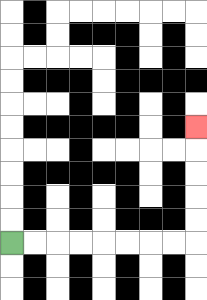{'start': '[0, 10]', 'end': '[8, 5]', 'path_directions': 'R,R,R,R,R,R,R,R,U,U,U,U,U', 'path_coordinates': '[[0, 10], [1, 10], [2, 10], [3, 10], [4, 10], [5, 10], [6, 10], [7, 10], [8, 10], [8, 9], [8, 8], [8, 7], [8, 6], [8, 5]]'}